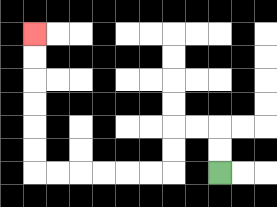{'start': '[9, 7]', 'end': '[1, 1]', 'path_directions': 'U,U,L,L,D,D,L,L,L,L,L,L,U,U,U,U,U,U', 'path_coordinates': '[[9, 7], [9, 6], [9, 5], [8, 5], [7, 5], [7, 6], [7, 7], [6, 7], [5, 7], [4, 7], [3, 7], [2, 7], [1, 7], [1, 6], [1, 5], [1, 4], [1, 3], [1, 2], [1, 1]]'}